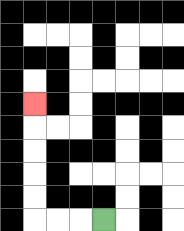{'start': '[4, 9]', 'end': '[1, 4]', 'path_directions': 'L,L,L,U,U,U,U,U', 'path_coordinates': '[[4, 9], [3, 9], [2, 9], [1, 9], [1, 8], [1, 7], [1, 6], [1, 5], [1, 4]]'}